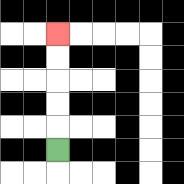{'start': '[2, 6]', 'end': '[2, 1]', 'path_directions': 'U,U,U,U,U', 'path_coordinates': '[[2, 6], [2, 5], [2, 4], [2, 3], [2, 2], [2, 1]]'}